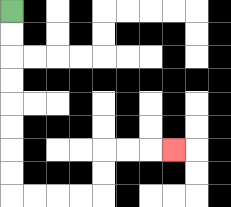{'start': '[0, 0]', 'end': '[7, 6]', 'path_directions': 'D,D,D,D,D,D,D,D,R,R,R,R,U,U,R,R,R', 'path_coordinates': '[[0, 0], [0, 1], [0, 2], [0, 3], [0, 4], [0, 5], [0, 6], [0, 7], [0, 8], [1, 8], [2, 8], [3, 8], [4, 8], [4, 7], [4, 6], [5, 6], [6, 6], [7, 6]]'}